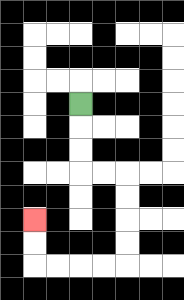{'start': '[3, 4]', 'end': '[1, 9]', 'path_directions': 'D,D,D,R,R,D,D,D,D,L,L,L,L,U,U', 'path_coordinates': '[[3, 4], [3, 5], [3, 6], [3, 7], [4, 7], [5, 7], [5, 8], [5, 9], [5, 10], [5, 11], [4, 11], [3, 11], [2, 11], [1, 11], [1, 10], [1, 9]]'}